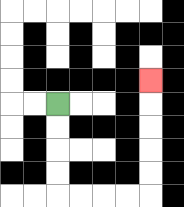{'start': '[2, 4]', 'end': '[6, 3]', 'path_directions': 'D,D,D,D,R,R,R,R,U,U,U,U,U', 'path_coordinates': '[[2, 4], [2, 5], [2, 6], [2, 7], [2, 8], [3, 8], [4, 8], [5, 8], [6, 8], [6, 7], [6, 6], [6, 5], [6, 4], [6, 3]]'}